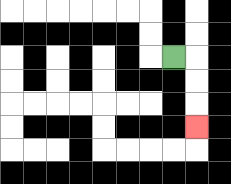{'start': '[7, 2]', 'end': '[8, 5]', 'path_directions': 'R,D,D,D', 'path_coordinates': '[[7, 2], [8, 2], [8, 3], [8, 4], [8, 5]]'}